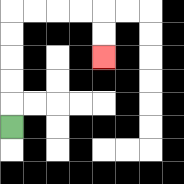{'start': '[0, 5]', 'end': '[4, 2]', 'path_directions': 'U,U,U,U,U,R,R,R,R,D,D', 'path_coordinates': '[[0, 5], [0, 4], [0, 3], [0, 2], [0, 1], [0, 0], [1, 0], [2, 0], [3, 0], [4, 0], [4, 1], [4, 2]]'}